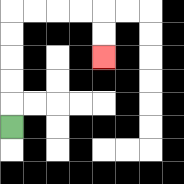{'start': '[0, 5]', 'end': '[4, 2]', 'path_directions': 'U,U,U,U,U,R,R,R,R,D,D', 'path_coordinates': '[[0, 5], [0, 4], [0, 3], [0, 2], [0, 1], [0, 0], [1, 0], [2, 0], [3, 0], [4, 0], [4, 1], [4, 2]]'}